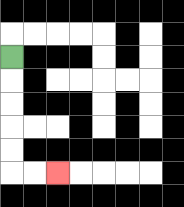{'start': '[0, 2]', 'end': '[2, 7]', 'path_directions': 'D,D,D,D,D,R,R', 'path_coordinates': '[[0, 2], [0, 3], [0, 4], [0, 5], [0, 6], [0, 7], [1, 7], [2, 7]]'}